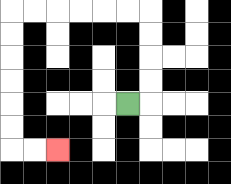{'start': '[5, 4]', 'end': '[2, 6]', 'path_directions': 'R,U,U,U,U,L,L,L,L,L,L,D,D,D,D,D,D,R,R', 'path_coordinates': '[[5, 4], [6, 4], [6, 3], [6, 2], [6, 1], [6, 0], [5, 0], [4, 0], [3, 0], [2, 0], [1, 0], [0, 0], [0, 1], [0, 2], [0, 3], [0, 4], [0, 5], [0, 6], [1, 6], [2, 6]]'}